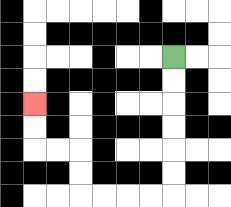{'start': '[7, 2]', 'end': '[1, 4]', 'path_directions': 'D,D,D,D,D,D,L,L,L,L,U,U,L,L,U,U', 'path_coordinates': '[[7, 2], [7, 3], [7, 4], [7, 5], [7, 6], [7, 7], [7, 8], [6, 8], [5, 8], [4, 8], [3, 8], [3, 7], [3, 6], [2, 6], [1, 6], [1, 5], [1, 4]]'}